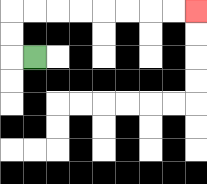{'start': '[1, 2]', 'end': '[8, 0]', 'path_directions': 'L,U,U,R,R,R,R,R,R,R,R', 'path_coordinates': '[[1, 2], [0, 2], [0, 1], [0, 0], [1, 0], [2, 0], [3, 0], [4, 0], [5, 0], [6, 0], [7, 0], [8, 0]]'}